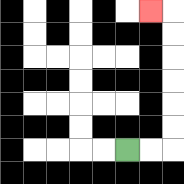{'start': '[5, 6]', 'end': '[6, 0]', 'path_directions': 'R,R,U,U,U,U,U,U,L', 'path_coordinates': '[[5, 6], [6, 6], [7, 6], [7, 5], [7, 4], [7, 3], [7, 2], [7, 1], [7, 0], [6, 0]]'}